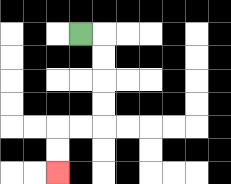{'start': '[3, 1]', 'end': '[2, 7]', 'path_directions': 'R,D,D,D,D,L,L,D,D', 'path_coordinates': '[[3, 1], [4, 1], [4, 2], [4, 3], [4, 4], [4, 5], [3, 5], [2, 5], [2, 6], [2, 7]]'}